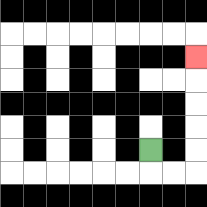{'start': '[6, 6]', 'end': '[8, 2]', 'path_directions': 'D,R,R,U,U,U,U,U', 'path_coordinates': '[[6, 6], [6, 7], [7, 7], [8, 7], [8, 6], [8, 5], [8, 4], [8, 3], [8, 2]]'}